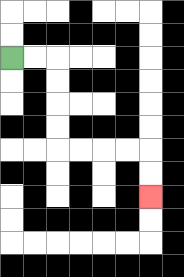{'start': '[0, 2]', 'end': '[6, 8]', 'path_directions': 'R,R,D,D,D,D,R,R,R,R,D,D', 'path_coordinates': '[[0, 2], [1, 2], [2, 2], [2, 3], [2, 4], [2, 5], [2, 6], [3, 6], [4, 6], [5, 6], [6, 6], [6, 7], [6, 8]]'}